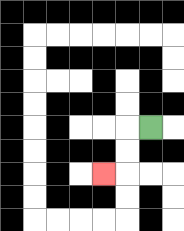{'start': '[6, 5]', 'end': '[4, 7]', 'path_directions': 'L,D,D,L', 'path_coordinates': '[[6, 5], [5, 5], [5, 6], [5, 7], [4, 7]]'}